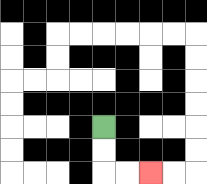{'start': '[4, 5]', 'end': '[6, 7]', 'path_directions': 'D,D,R,R', 'path_coordinates': '[[4, 5], [4, 6], [4, 7], [5, 7], [6, 7]]'}